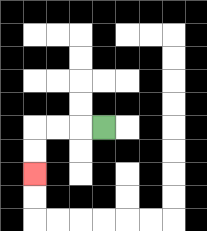{'start': '[4, 5]', 'end': '[1, 7]', 'path_directions': 'L,L,L,D,D', 'path_coordinates': '[[4, 5], [3, 5], [2, 5], [1, 5], [1, 6], [1, 7]]'}